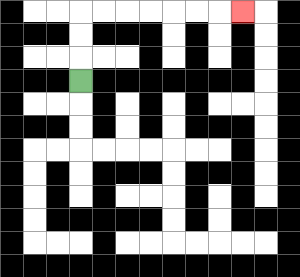{'start': '[3, 3]', 'end': '[10, 0]', 'path_directions': 'U,U,U,R,R,R,R,R,R,R', 'path_coordinates': '[[3, 3], [3, 2], [3, 1], [3, 0], [4, 0], [5, 0], [6, 0], [7, 0], [8, 0], [9, 0], [10, 0]]'}